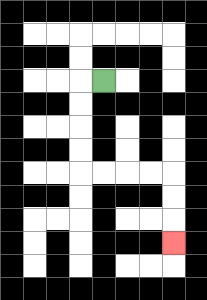{'start': '[4, 3]', 'end': '[7, 10]', 'path_directions': 'L,D,D,D,D,R,R,R,R,D,D,D', 'path_coordinates': '[[4, 3], [3, 3], [3, 4], [3, 5], [3, 6], [3, 7], [4, 7], [5, 7], [6, 7], [7, 7], [7, 8], [7, 9], [7, 10]]'}